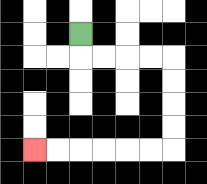{'start': '[3, 1]', 'end': '[1, 6]', 'path_directions': 'D,R,R,R,R,D,D,D,D,L,L,L,L,L,L', 'path_coordinates': '[[3, 1], [3, 2], [4, 2], [5, 2], [6, 2], [7, 2], [7, 3], [7, 4], [7, 5], [7, 6], [6, 6], [5, 6], [4, 6], [3, 6], [2, 6], [1, 6]]'}